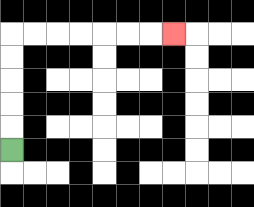{'start': '[0, 6]', 'end': '[7, 1]', 'path_directions': 'U,U,U,U,U,R,R,R,R,R,R,R', 'path_coordinates': '[[0, 6], [0, 5], [0, 4], [0, 3], [0, 2], [0, 1], [1, 1], [2, 1], [3, 1], [4, 1], [5, 1], [6, 1], [7, 1]]'}